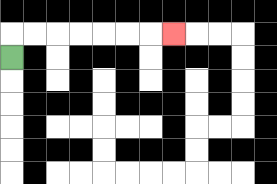{'start': '[0, 2]', 'end': '[7, 1]', 'path_directions': 'U,R,R,R,R,R,R,R', 'path_coordinates': '[[0, 2], [0, 1], [1, 1], [2, 1], [3, 1], [4, 1], [5, 1], [6, 1], [7, 1]]'}